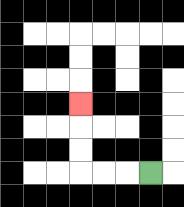{'start': '[6, 7]', 'end': '[3, 4]', 'path_directions': 'L,L,L,U,U,U', 'path_coordinates': '[[6, 7], [5, 7], [4, 7], [3, 7], [3, 6], [3, 5], [3, 4]]'}